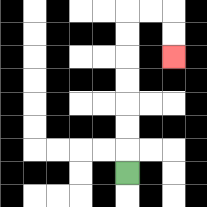{'start': '[5, 7]', 'end': '[7, 2]', 'path_directions': 'U,U,U,U,U,U,U,R,R,D,D', 'path_coordinates': '[[5, 7], [5, 6], [5, 5], [5, 4], [5, 3], [5, 2], [5, 1], [5, 0], [6, 0], [7, 0], [7, 1], [7, 2]]'}